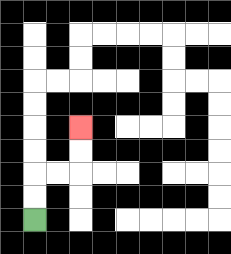{'start': '[1, 9]', 'end': '[3, 5]', 'path_directions': 'U,U,R,R,U,U', 'path_coordinates': '[[1, 9], [1, 8], [1, 7], [2, 7], [3, 7], [3, 6], [3, 5]]'}